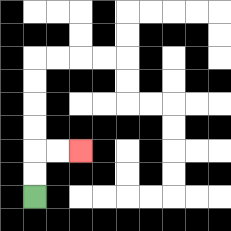{'start': '[1, 8]', 'end': '[3, 6]', 'path_directions': 'U,U,R,R', 'path_coordinates': '[[1, 8], [1, 7], [1, 6], [2, 6], [3, 6]]'}